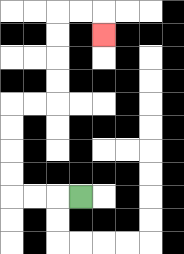{'start': '[3, 8]', 'end': '[4, 1]', 'path_directions': 'L,L,L,U,U,U,U,R,R,U,U,U,U,R,R,D', 'path_coordinates': '[[3, 8], [2, 8], [1, 8], [0, 8], [0, 7], [0, 6], [0, 5], [0, 4], [1, 4], [2, 4], [2, 3], [2, 2], [2, 1], [2, 0], [3, 0], [4, 0], [4, 1]]'}